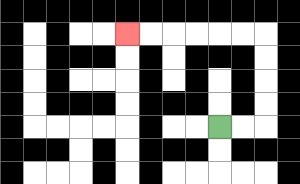{'start': '[9, 5]', 'end': '[5, 1]', 'path_directions': 'R,R,U,U,U,U,L,L,L,L,L,L', 'path_coordinates': '[[9, 5], [10, 5], [11, 5], [11, 4], [11, 3], [11, 2], [11, 1], [10, 1], [9, 1], [8, 1], [7, 1], [6, 1], [5, 1]]'}